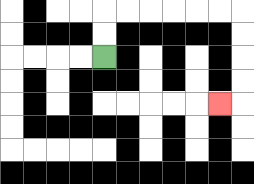{'start': '[4, 2]', 'end': '[9, 4]', 'path_directions': 'U,U,R,R,R,R,R,R,D,D,D,D,L', 'path_coordinates': '[[4, 2], [4, 1], [4, 0], [5, 0], [6, 0], [7, 0], [8, 0], [9, 0], [10, 0], [10, 1], [10, 2], [10, 3], [10, 4], [9, 4]]'}